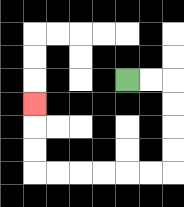{'start': '[5, 3]', 'end': '[1, 4]', 'path_directions': 'R,R,D,D,D,D,L,L,L,L,L,L,U,U,U', 'path_coordinates': '[[5, 3], [6, 3], [7, 3], [7, 4], [7, 5], [7, 6], [7, 7], [6, 7], [5, 7], [4, 7], [3, 7], [2, 7], [1, 7], [1, 6], [1, 5], [1, 4]]'}